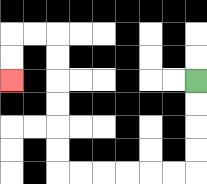{'start': '[8, 3]', 'end': '[0, 3]', 'path_directions': 'D,D,D,D,L,L,L,L,L,L,U,U,U,U,U,U,L,L,D,D', 'path_coordinates': '[[8, 3], [8, 4], [8, 5], [8, 6], [8, 7], [7, 7], [6, 7], [5, 7], [4, 7], [3, 7], [2, 7], [2, 6], [2, 5], [2, 4], [2, 3], [2, 2], [2, 1], [1, 1], [0, 1], [0, 2], [0, 3]]'}